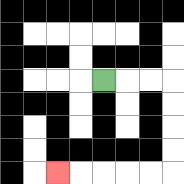{'start': '[4, 3]', 'end': '[2, 7]', 'path_directions': 'R,R,R,D,D,D,D,L,L,L,L,L', 'path_coordinates': '[[4, 3], [5, 3], [6, 3], [7, 3], [7, 4], [7, 5], [7, 6], [7, 7], [6, 7], [5, 7], [4, 7], [3, 7], [2, 7]]'}